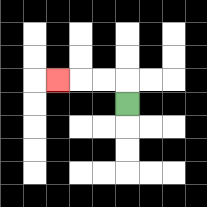{'start': '[5, 4]', 'end': '[2, 3]', 'path_directions': 'U,L,L,L', 'path_coordinates': '[[5, 4], [5, 3], [4, 3], [3, 3], [2, 3]]'}